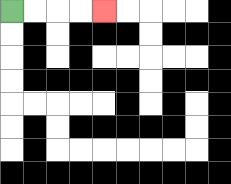{'start': '[0, 0]', 'end': '[4, 0]', 'path_directions': 'R,R,R,R', 'path_coordinates': '[[0, 0], [1, 0], [2, 0], [3, 0], [4, 0]]'}